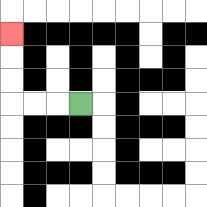{'start': '[3, 4]', 'end': '[0, 1]', 'path_directions': 'L,L,L,U,U,U', 'path_coordinates': '[[3, 4], [2, 4], [1, 4], [0, 4], [0, 3], [0, 2], [0, 1]]'}